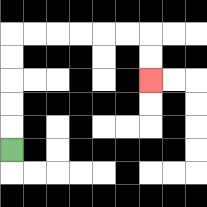{'start': '[0, 6]', 'end': '[6, 3]', 'path_directions': 'U,U,U,U,U,R,R,R,R,R,R,D,D', 'path_coordinates': '[[0, 6], [0, 5], [0, 4], [0, 3], [0, 2], [0, 1], [1, 1], [2, 1], [3, 1], [4, 1], [5, 1], [6, 1], [6, 2], [6, 3]]'}